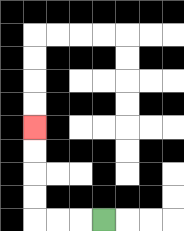{'start': '[4, 9]', 'end': '[1, 5]', 'path_directions': 'L,L,L,U,U,U,U', 'path_coordinates': '[[4, 9], [3, 9], [2, 9], [1, 9], [1, 8], [1, 7], [1, 6], [1, 5]]'}